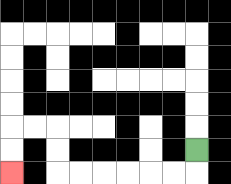{'start': '[8, 6]', 'end': '[0, 7]', 'path_directions': 'D,L,L,L,L,L,L,U,U,L,L,D,D', 'path_coordinates': '[[8, 6], [8, 7], [7, 7], [6, 7], [5, 7], [4, 7], [3, 7], [2, 7], [2, 6], [2, 5], [1, 5], [0, 5], [0, 6], [0, 7]]'}